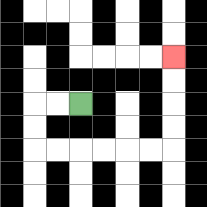{'start': '[3, 4]', 'end': '[7, 2]', 'path_directions': 'L,L,D,D,R,R,R,R,R,R,U,U,U,U', 'path_coordinates': '[[3, 4], [2, 4], [1, 4], [1, 5], [1, 6], [2, 6], [3, 6], [4, 6], [5, 6], [6, 6], [7, 6], [7, 5], [7, 4], [7, 3], [7, 2]]'}